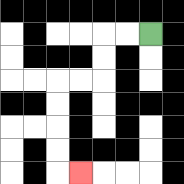{'start': '[6, 1]', 'end': '[3, 7]', 'path_directions': 'L,L,D,D,L,L,D,D,D,D,R', 'path_coordinates': '[[6, 1], [5, 1], [4, 1], [4, 2], [4, 3], [3, 3], [2, 3], [2, 4], [2, 5], [2, 6], [2, 7], [3, 7]]'}